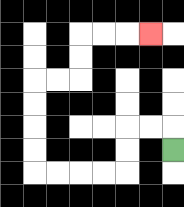{'start': '[7, 6]', 'end': '[6, 1]', 'path_directions': 'U,L,L,D,D,L,L,L,L,U,U,U,U,R,R,U,U,R,R,R', 'path_coordinates': '[[7, 6], [7, 5], [6, 5], [5, 5], [5, 6], [5, 7], [4, 7], [3, 7], [2, 7], [1, 7], [1, 6], [1, 5], [1, 4], [1, 3], [2, 3], [3, 3], [3, 2], [3, 1], [4, 1], [5, 1], [6, 1]]'}